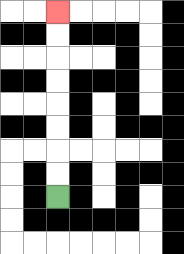{'start': '[2, 8]', 'end': '[2, 0]', 'path_directions': 'U,U,U,U,U,U,U,U', 'path_coordinates': '[[2, 8], [2, 7], [2, 6], [2, 5], [2, 4], [2, 3], [2, 2], [2, 1], [2, 0]]'}